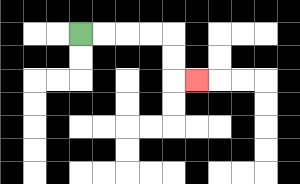{'start': '[3, 1]', 'end': '[8, 3]', 'path_directions': 'R,R,R,R,D,D,R', 'path_coordinates': '[[3, 1], [4, 1], [5, 1], [6, 1], [7, 1], [7, 2], [7, 3], [8, 3]]'}